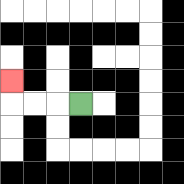{'start': '[3, 4]', 'end': '[0, 3]', 'path_directions': 'L,L,L,U', 'path_coordinates': '[[3, 4], [2, 4], [1, 4], [0, 4], [0, 3]]'}